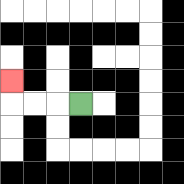{'start': '[3, 4]', 'end': '[0, 3]', 'path_directions': 'L,L,L,U', 'path_coordinates': '[[3, 4], [2, 4], [1, 4], [0, 4], [0, 3]]'}